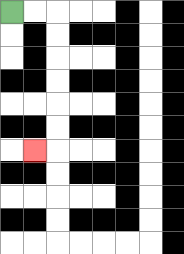{'start': '[0, 0]', 'end': '[1, 6]', 'path_directions': 'R,R,D,D,D,D,D,D,L', 'path_coordinates': '[[0, 0], [1, 0], [2, 0], [2, 1], [2, 2], [2, 3], [2, 4], [2, 5], [2, 6], [1, 6]]'}